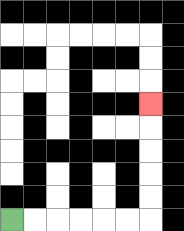{'start': '[0, 9]', 'end': '[6, 4]', 'path_directions': 'R,R,R,R,R,R,U,U,U,U,U', 'path_coordinates': '[[0, 9], [1, 9], [2, 9], [3, 9], [4, 9], [5, 9], [6, 9], [6, 8], [6, 7], [6, 6], [6, 5], [6, 4]]'}